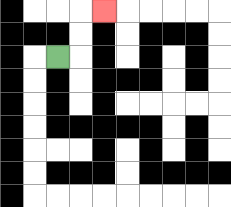{'start': '[2, 2]', 'end': '[4, 0]', 'path_directions': 'R,U,U,R', 'path_coordinates': '[[2, 2], [3, 2], [3, 1], [3, 0], [4, 0]]'}